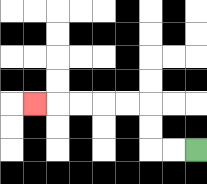{'start': '[8, 6]', 'end': '[1, 4]', 'path_directions': 'L,L,U,U,L,L,L,L,L', 'path_coordinates': '[[8, 6], [7, 6], [6, 6], [6, 5], [6, 4], [5, 4], [4, 4], [3, 4], [2, 4], [1, 4]]'}